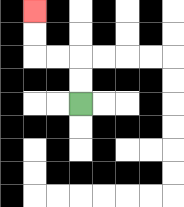{'start': '[3, 4]', 'end': '[1, 0]', 'path_directions': 'U,U,L,L,U,U', 'path_coordinates': '[[3, 4], [3, 3], [3, 2], [2, 2], [1, 2], [1, 1], [1, 0]]'}